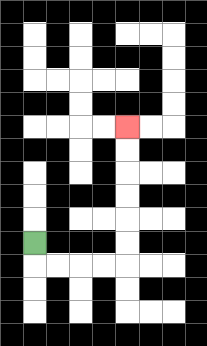{'start': '[1, 10]', 'end': '[5, 5]', 'path_directions': 'D,R,R,R,R,U,U,U,U,U,U', 'path_coordinates': '[[1, 10], [1, 11], [2, 11], [3, 11], [4, 11], [5, 11], [5, 10], [5, 9], [5, 8], [5, 7], [5, 6], [5, 5]]'}